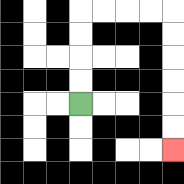{'start': '[3, 4]', 'end': '[7, 6]', 'path_directions': 'U,U,U,U,R,R,R,R,D,D,D,D,D,D', 'path_coordinates': '[[3, 4], [3, 3], [3, 2], [3, 1], [3, 0], [4, 0], [5, 0], [6, 0], [7, 0], [7, 1], [7, 2], [7, 3], [7, 4], [7, 5], [7, 6]]'}